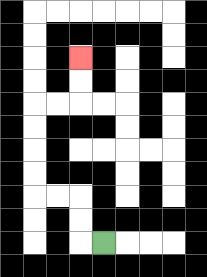{'start': '[4, 10]', 'end': '[3, 2]', 'path_directions': 'L,U,U,L,L,U,U,U,U,R,R,U,U', 'path_coordinates': '[[4, 10], [3, 10], [3, 9], [3, 8], [2, 8], [1, 8], [1, 7], [1, 6], [1, 5], [1, 4], [2, 4], [3, 4], [3, 3], [3, 2]]'}